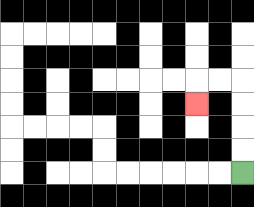{'start': '[10, 7]', 'end': '[8, 4]', 'path_directions': 'U,U,U,U,L,L,D', 'path_coordinates': '[[10, 7], [10, 6], [10, 5], [10, 4], [10, 3], [9, 3], [8, 3], [8, 4]]'}